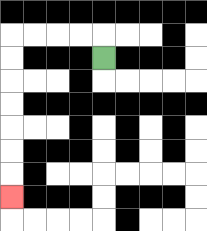{'start': '[4, 2]', 'end': '[0, 8]', 'path_directions': 'U,L,L,L,L,D,D,D,D,D,D,D', 'path_coordinates': '[[4, 2], [4, 1], [3, 1], [2, 1], [1, 1], [0, 1], [0, 2], [0, 3], [0, 4], [0, 5], [0, 6], [0, 7], [0, 8]]'}